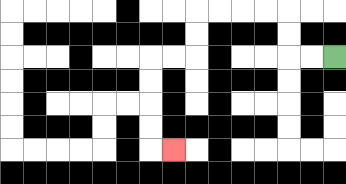{'start': '[14, 2]', 'end': '[7, 6]', 'path_directions': 'L,L,U,U,L,L,L,L,D,D,L,L,D,D,D,D,R', 'path_coordinates': '[[14, 2], [13, 2], [12, 2], [12, 1], [12, 0], [11, 0], [10, 0], [9, 0], [8, 0], [8, 1], [8, 2], [7, 2], [6, 2], [6, 3], [6, 4], [6, 5], [6, 6], [7, 6]]'}